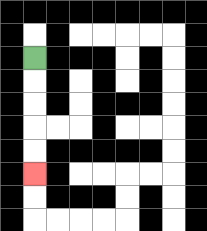{'start': '[1, 2]', 'end': '[1, 7]', 'path_directions': 'D,D,D,D,D', 'path_coordinates': '[[1, 2], [1, 3], [1, 4], [1, 5], [1, 6], [1, 7]]'}